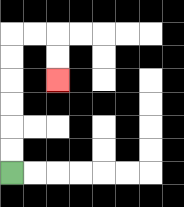{'start': '[0, 7]', 'end': '[2, 3]', 'path_directions': 'U,U,U,U,U,U,R,R,D,D', 'path_coordinates': '[[0, 7], [0, 6], [0, 5], [0, 4], [0, 3], [0, 2], [0, 1], [1, 1], [2, 1], [2, 2], [2, 3]]'}